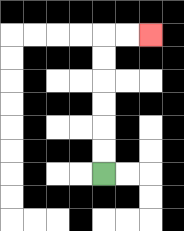{'start': '[4, 7]', 'end': '[6, 1]', 'path_directions': 'U,U,U,U,U,U,R,R', 'path_coordinates': '[[4, 7], [4, 6], [4, 5], [4, 4], [4, 3], [4, 2], [4, 1], [5, 1], [6, 1]]'}